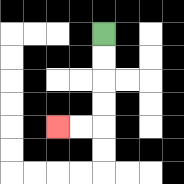{'start': '[4, 1]', 'end': '[2, 5]', 'path_directions': 'D,D,D,D,L,L', 'path_coordinates': '[[4, 1], [4, 2], [4, 3], [4, 4], [4, 5], [3, 5], [2, 5]]'}